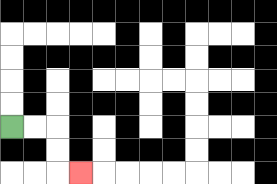{'start': '[0, 5]', 'end': '[3, 7]', 'path_directions': 'R,R,D,D,R', 'path_coordinates': '[[0, 5], [1, 5], [2, 5], [2, 6], [2, 7], [3, 7]]'}